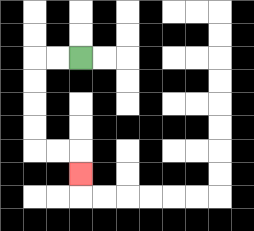{'start': '[3, 2]', 'end': '[3, 7]', 'path_directions': 'L,L,D,D,D,D,R,R,D', 'path_coordinates': '[[3, 2], [2, 2], [1, 2], [1, 3], [1, 4], [1, 5], [1, 6], [2, 6], [3, 6], [3, 7]]'}